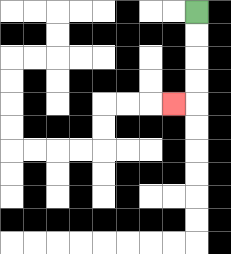{'start': '[8, 0]', 'end': '[7, 4]', 'path_directions': 'D,D,D,D,L', 'path_coordinates': '[[8, 0], [8, 1], [8, 2], [8, 3], [8, 4], [7, 4]]'}